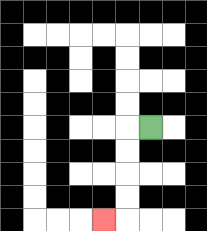{'start': '[6, 5]', 'end': '[4, 9]', 'path_directions': 'L,D,D,D,D,L', 'path_coordinates': '[[6, 5], [5, 5], [5, 6], [5, 7], [5, 8], [5, 9], [4, 9]]'}